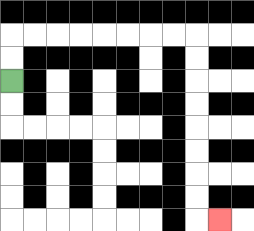{'start': '[0, 3]', 'end': '[9, 9]', 'path_directions': 'U,U,R,R,R,R,R,R,R,R,D,D,D,D,D,D,D,D,R', 'path_coordinates': '[[0, 3], [0, 2], [0, 1], [1, 1], [2, 1], [3, 1], [4, 1], [5, 1], [6, 1], [7, 1], [8, 1], [8, 2], [8, 3], [8, 4], [8, 5], [8, 6], [8, 7], [8, 8], [8, 9], [9, 9]]'}